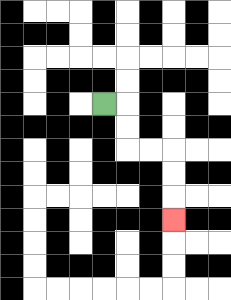{'start': '[4, 4]', 'end': '[7, 9]', 'path_directions': 'R,D,D,R,R,D,D,D', 'path_coordinates': '[[4, 4], [5, 4], [5, 5], [5, 6], [6, 6], [7, 6], [7, 7], [7, 8], [7, 9]]'}